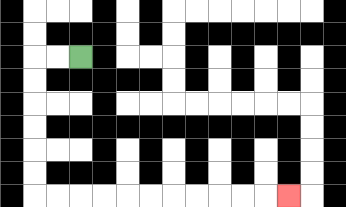{'start': '[3, 2]', 'end': '[12, 8]', 'path_directions': 'L,L,D,D,D,D,D,D,R,R,R,R,R,R,R,R,R,R,R', 'path_coordinates': '[[3, 2], [2, 2], [1, 2], [1, 3], [1, 4], [1, 5], [1, 6], [1, 7], [1, 8], [2, 8], [3, 8], [4, 8], [5, 8], [6, 8], [7, 8], [8, 8], [9, 8], [10, 8], [11, 8], [12, 8]]'}